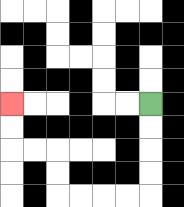{'start': '[6, 4]', 'end': '[0, 4]', 'path_directions': 'D,D,D,D,L,L,L,L,U,U,L,L,U,U', 'path_coordinates': '[[6, 4], [6, 5], [6, 6], [6, 7], [6, 8], [5, 8], [4, 8], [3, 8], [2, 8], [2, 7], [2, 6], [1, 6], [0, 6], [0, 5], [0, 4]]'}